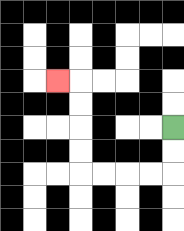{'start': '[7, 5]', 'end': '[2, 3]', 'path_directions': 'D,D,L,L,L,L,U,U,U,U,L', 'path_coordinates': '[[7, 5], [7, 6], [7, 7], [6, 7], [5, 7], [4, 7], [3, 7], [3, 6], [3, 5], [3, 4], [3, 3], [2, 3]]'}